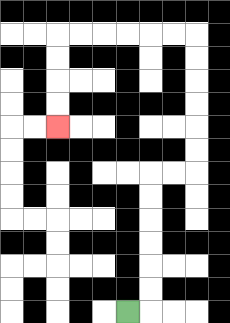{'start': '[5, 13]', 'end': '[2, 5]', 'path_directions': 'R,U,U,U,U,U,U,R,R,U,U,U,U,U,U,L,L,L,L,L,L,D,D,D,D', 'path_coordinates': '[[5, 13], [6, 13], [6, 12], [6, 11], [6, 10], [6, 9], [6, 8], [6, 7], [7, 7], [8, 7], [8, 6], [8, 5], [8, 4], [8, 3], [8, 2], [8, 1], [7, 1], [6, 1], [5, 1], [4, 1], [3, 1], [2, 1], [2, 2], [2, 3], [2, 4], [2, 5]]'}